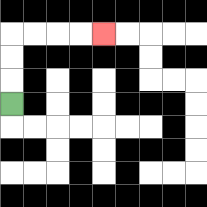{'start': '[0, 4]', 'end': '[4, 1]', 'path_directions': 'U,U,U,R,R,R,R', 'path_coordinates': '[[0, 4], [0, 3], [0, 2], [0, 1], [1, 1], [2, 1], [3, 1], [4, 1]]'}